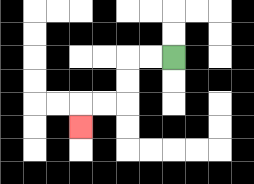{'start': '[7, 2]', 'end': '[3, 5]', 'path_directions': 'L,L,D,D,L,L,D', 'path_coordinates': '[[7, 2], [6, 2], [5, 2], [5, 3], [5, 4], [4, 4], [3, 4], [3, 5]]'}